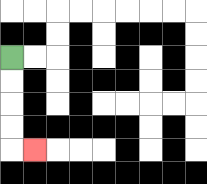{'start': '[0, 2]', 'end': '[1, 6]', 'path_directions': 'D,D,D,D,R', 'path_coordinates': '[[0, 2], [0, 3], [0, 4], [0, 5], [0, 6], [1, 6]]'}